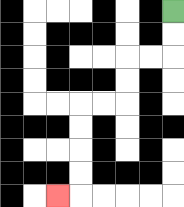{'start': '[7, 0]', 'end': '[2, 8]', 'path_directions': 'D,D,L,L,D,D,L,L,D,D,D,D,L', 'path_coordinates': '[[7, 0], [7, 1], [7, 2], [6, 2], [5, 2], [5, 3], [5, 4], [4, 4], [3, 4], [3, 5], [3, 6], [3, 7], [3, 8], [2, 8]]'}